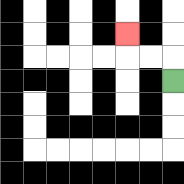{'start': '[7, 3]', 'end': '[5, 1]', 'path_directions': 'U,L,L,U', 'path_coordinates': '[[7, 3], [7, 2], [6, 2], [5, 2], [5, 1]]'}